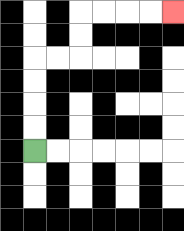{'start': '[1, 6]', 'end': '[7, 0]', 'path_directions': 'U,U,U,U,R,R,U,U,R,R,R,R', 'path_coordinates': '[[1, 6], [1, 5], [1, 4], [1, 3], [1, 2], [2, 2], [3, 2], [3, 1], [3, 0], [4, 0], [5, 0], [6, 0], [7, 0]]'}